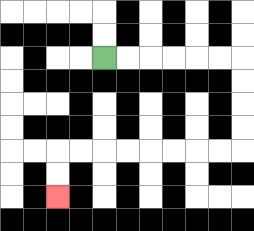{'start': '[4, 2]', 'end': '[2, 8]', 'path_directions': 'R,R,R,R,R,R,D,D,D,D,L,L,L,L,L,L,L,L,D,D', 'path_coordinates': '[[4, 2], [5, 2], [6, 2], [7, 2], [8, 2], [9, 2], [10, 2], [10, 3], [10, 4], [10, 5], [10, 6], [9, 6], [8, 6], [7, 6], [6, 6], [5, 6], [4, 6], [3, 6], [2, 6], [2, 7], [2, 8]]'}